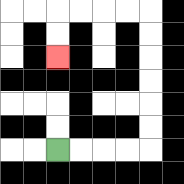{'start': '[2, 6]', 'end': '[2, 2]', 'path_directions': 'R,R,R,R,U,U,U,U,U,U,L,L,L,L,D,D', 'path_coordinates': '[[2, 6], [3, 6], [4, 6], [5, 6], [6, 6], [6, 5], [6, 4], [6, 3], [6, 2], [6, 1], [6, 0], [5, 0], [4, 0], [3, 0], [2, 0], [2, 1], [2, 2]]'}